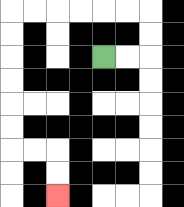{'start': '[4, 2]', 'end': '[2, 8]', 'path_directions': 'R,R,U,U,L,L,L,L,L,L,D,D,D,D,D,D,R,R,D,D', 'path_coordinates': '[[4, 2], [5, 2], [6, 2], [6, 1], [6, 0], [5, 0], [4, 0], [3, 0], [2, 0], [1, 0], [0, 0], [0, 1], [0, 2], [0, 3], [0, 4], [0, 5], [0, 6], [1, 6], [2, 6], [2, 7], [2, 8]]'}